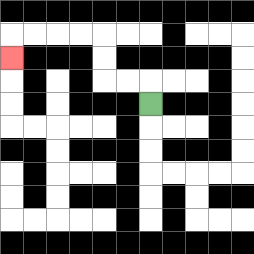{'start': '[6, 4]', 'end': '[0, 2]', 'path_directions': 'U,L,L,U,U,L,L,L,L,D', 'path_coordinates': '[[6, 4], [6, 3], [5, 3], [4, 3], [4, 2], [4, 1], [3, 1], [2, 1], [1, 1], [0, 1], [0, 2]]'}